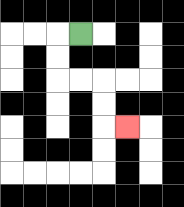{'start': '[3, 1]', 'end': '[5, 5]', 'path_directions': 'L,D,D,R,R,D,D,R', 'path_coordinates': '[[3, 1], [2, 1], [2, 2], [2, 3], [3, 3], [4, 3], [4, 4], [4, 5], [5, 5]]'}